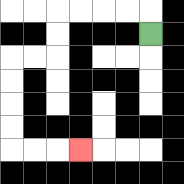{'start': '[6, 1]', 'end': '[3, 6]', 'path_directions': 'U,L,L,L,L,D,D,L,L,D,D,D,D,R,R,R', 'path_coordinates': '[[6, 1], [6, 0], [5, 0], [4, 0], [3, 0], [2, 0], [2, 1], [2, 2], [1, 2], [0, 2], [0, 3], [0, 4], [0, 5], [0, 6], [1, 6], [2, 6], [3, 6]]'}